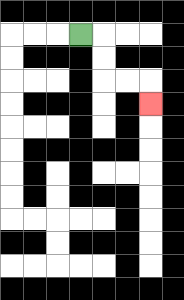{'start': '[3, 1]', 'end': '[6, 4]', 'path_directions': 'R,D,D,R,R,D', 'path_coordinates': '[[3, 1], [4, 1], [4, 2], [4, 3], [5, 3], [6, 3], [6, 4]]'}